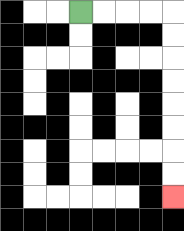{'start': '[3, 0]', 'end': '[7, 8]', 'path_directions': 'R,R,R,R,D,D,D,D,D,D,D,D', 'path_coordinates': '[[3, 0], [4, 0], [5, 0], [6, 0], [7, 0], [7, 1], [7, 2], [7, 3], [7, 4], [7, 5], [7, 6], [7, 7], [7, 8]]'}